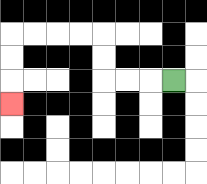{'start': '[7, 3]', 'end': '[0, 4]', 'path_directions': 'L,L,L,U,U,L,L,L,L,D,D,D', 'path_coordinates': '[[7, 3], [6, 3], [5, 3], [4, 3], [4, 2], [4, 1], [3, 1], [2, 1], [1, 1], [0, 1], [0, 2], [0, 3], [0, 4]]'}